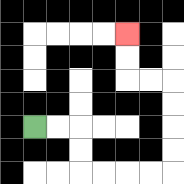{'start': '[1, 5]', 'end': '[5, 1]', 'path_directions': 'R,R,D,D,R,R,R,R,U,U,U,U,L,L,U,U', 'path_coordinates': '[[1, 5], [2, 5], [3, 5], [3, 6], [3, 7], [4, 7], [5, 7], [6, 7], [7, 7], [7, 6], [7, 5], [7, 4], [7, 3], [6, 3], [5, 3], [5, 2], [5, 1]]'}